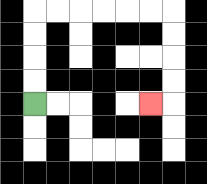{'start': '[1, 4]', 'end': '[6, 4]', 'path_directions': 'U,U,U,U,R,R,R,R,R,R,D,D,D,D,L', 'path_coordinates': '[[1, 4], [1, 3], [1, 2], [1, 1], [1, 0], [2, 0], [3, 0], [4, 0], [5, 0], [6, 0], [7, 0], [7, 1], [7, 2], [7, 3], [7, 4], [6, 4]]'}